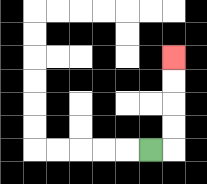{'start': '[6, 6]', 'end': '[7, 2]', 'path_directions': 'R,U,U,U,U', 'path_coordinates': '[[6, 6], [7, 6], [7, 5], [7, 4], [7, 3], [7, 2]]'}